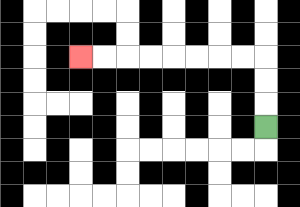{'start': '[11, 5]', 'end': '[3, 2]', 'path_directions': 'U,U,U,L,L,L,L,L,L,L,L', 'path_coordinates': '[[11, 5], [11, 4], [11, 3], [11, 2], [10, 2], [9, 2], [8, 2], [7, 2], [6, 2], [5, 2], [4, 2], [3, 2]]'}